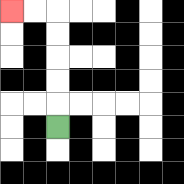{'start': '[2, 5]', 'end': '[0, 0]', 'path_directions': 'U,U,U,U,U,L,L', 'path_coordinates': '[[2, 5], [2, 4], [2, 3], [2, 2], [2, 1], [2, 0], [1, 0], [0, 0]]'}